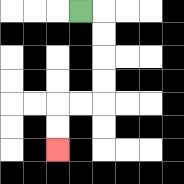{'start': '[3, 0]', 'end': '[2, 6]', 'path_directions': 'R,D,D,D,D,L,L,D,D', 'path_coordinates': '[[3, 0], [4, 0], [4, 1], [4, 2], [4, 3], [4, 4], [3, 4], [2, 4], [2, 5], [2, 6]]'}